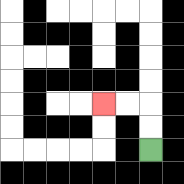{'start': '[6, 6]', 'end': '[4, 4]', 'path_directions': 'U,U,L,L', 'path_coordinates': '[[6, 6], [6, 5], [6, 4], [5, 4], [4, 4]]'}